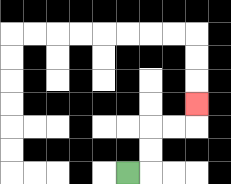{'start': '[5, 7]', 'end': '[8, 4]', 'path_directions': 'R,U,U,R,R,U', 'path_coordinates': '[[5, 7], [6, 7], [6, 6], [6, 5], [7, 5], [8, 5], [8, 4]]'}